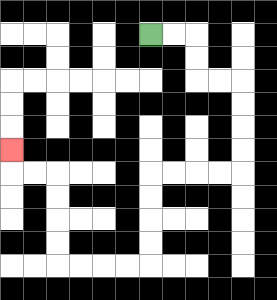{'start': '[6, 1]', 'end': '[0, 6]', 'path_directions': 'R,R,D,D,R,R,D,D,D,D,L,L,L,L,D,D,D,D,L,L,L,L,U,U,U,U,L,L,U', 'path_coordinates': '[[6, 1], [7, 1], [8, 1], [8, 2], [8, 3], [9, 3], [10, 3], [10, 4], [10, 5], [10, 6], [10, 7], [9, 7], [8, 7], [7, 7], [6, 7], [6, 8], [6, 9], [6, 10], [6, 11], [5, 11], [4, 11], [3, 11], [2, 11], [2, 10], [2, 9], [2, 8], [2, 7], [1, 7], [0, 7], [0, 6]]'}